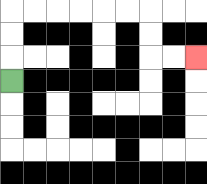{'start': '[0, 3]', 'end': '[8, 2]', 'path_directions': 'U,U,U,R,R,R,R,R,R,D,D,R,R', 'path_coordinates': '[[0, 3], [0, 2], [0, 1], [0, 0], [1, 0], [2, 0], [3, 0], [4, 0], [5, 0], [6, 0], [6, 1], [6, 2], [7, 2], [8, 2]]'}